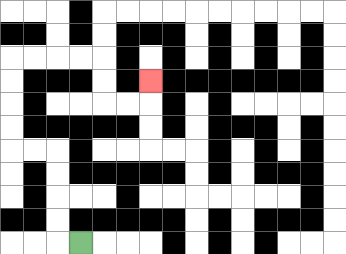{'start': '[3, 10]', 'end': '[6, 3]', 'path_directions': 'L,U,U,U,U,L,L,U,U,U,U,R,R,R,R,D,D,R,R,U', 'path_coordinates': '[[3, 10], [2, 10], [2, 9], [2, 8], [2, 7], [2, 6], [1, 6], [0, 6], [0, 5], [0, 4], [0, 3], [0, 2], [1, 2], [2, 2], [3, 2], [4, 2], [4, 3], [4, 4], [5, 4], [6, 4], [6, 3]]'}